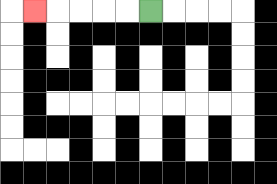{'start': '[6, 0]', 'end': '[1, 0]', 'path_directions': 'L,L,L,L,L', 'path_coordinates': '[[6, 0], [5, 0], [4, 0], [3, 0], [2, 0], [1, 0]]'}